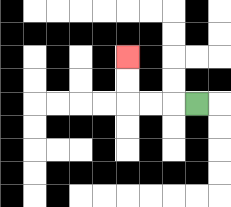{'start': '[8, 4]', 'end': '[5, 2]', 'path_directions': 'L,L,L,U,U', 'path_coordinates': '[[8, 4], [7, 4], [6, 4], [5, 4], [5, 3], [5, 2]]'}